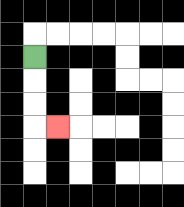{'start': '[1, 2]', 'end': '[2, 5]', 'path_directions': 'D,D,D,R', 'path_coordinates': '[[1, 2], [1, 3], [1, 4], [1, 5], [2, 5]]'}